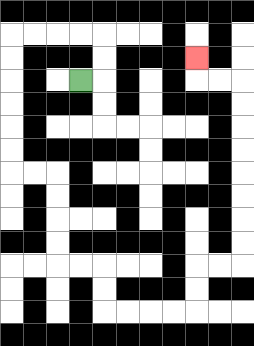{'start': '[3, 3]', 'end': '[8, 2]', 'path_directions': 'R,U,U,L,L,L,L,D,D,D,D,D,D,R,R,D,D,D,D,R,R,D,D,R,R,R,R,U,U,R,R,U,U,U,U,U,U,U,U,L,L,U', 'path_coordinates': '[[3, 3], [4, 3], [4, 2], [4, 1], [3, 1], [2, 1], [1, 1], [0, 1], [0, 2], [0, 3], [0, 4], [0, 5], [0, 6], [0, 7], [1, 7], [2, 7], [2, 8], [2, 9], [2, 10], [2, 11], [3, 11], [4, 11], [4, 12], [4, 13], [5, 13], [6, 13], [7, 13], [8, 13], [8, 12], [8, 11], [9, 11], [10, 11], [10, 10], [10, 9], [10, 8], [10, 7], [10, 6], [10, 5], [10, 4], [10, 3], [9, 3], [8, 3], [8, 2]]'}